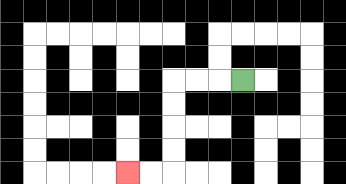{'start': '[10, 3]', 'end': '[5, 7]', 'path_directions': 'L,L,L,D,D,D,D,L,L', 'path_coordinates': '[[10, 3], [9, 3], [8, 3], [7, 3], [7, 4], [7, 5], [7, 6], [7, 7], [6, 7], [5, 7]]'}